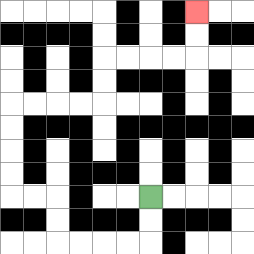{'start': '[6, 8]', 'end': '[8, 0]', 'path_directions': 'D,D,L,L,L,L,U,U,L,L,U,U,U,U,R,R,R,R,U,U,R,R,R,R,U,U', 'path_coordinates': '[[6, 8], [6, 9], [6, 10], [5, 10], [4, 10], [3, 10], [2, 10], [2, 9], [2, 8], [1, 8], [0, 8], [0, 7], [0, 6], [0, 5], [0, 4], [1, 4], [2, 4], [3, 4], [4, 4], [4, 3], [4, 2], [5, 2], [6, 2], [7, 2], [8, 2], [8, 1], [8, 0]]'}